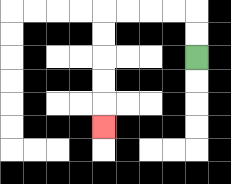{'start': '[8, 2]', 'end': '[4, 5]', 'path_directions': 'U,U,L,L,L,L,D,D,D,D,D', 'path_coordinates': '[[8, 2], [8, 1], [8, 0], [7, 0], [6, 0], [5, 0], [4, 0], [4, 1], [4, 2], [4, 3], [4, 4], [4, 5]]'}